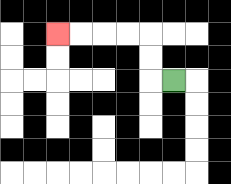{'start': '[7, 3]', 'end': '[2, 1]', 'path_directions': 'L,U,U,L,L,L,L', 'path_coordinates': '[[7, 3], [6, 3], [6, 2], [6, 1], [5, 1], [4, 1], [3, 1], [2, 1]]'}